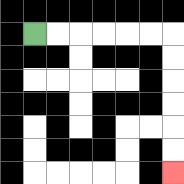{'start': '[1, 1]', 'end': '[7, 7]', 'path_directions': 'R,R,R,R,R,R,D,D,D,D,D,D', 'path_coordinates': '[[1, 1], [2, 1], [3, 1], [4, 1], [5, 1], [6, 1], [7, 1], [7, 2], [7, 3], [7, 4], [7, 5], [7, 6], [7, 7]]'}